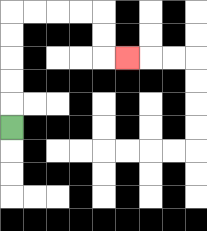{'start': '[0, 5]', 'end': '[5, 2]', 'path_directions': 'U,U,U,U,U,R,R,R,R,D,D,R', 'path_coordinates': '[[0, 5], [0, 4], [0, 3], [0, 2], [0, 1], [0, 0], [1, 0], [2, 0], [3, 0], [4, 0], [4, 1], [4, 2], [5, 2]]'}